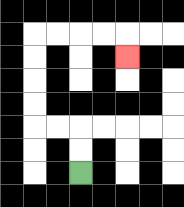{'start': '[3, 7]', 'end': '[5, 2]', 'path_directions': 'U,U,L,L,U,U,U,U,R,R,R,R,D', 'path_coordinates': '[[3, 7], [3, 6], [3, 5], [2, 5], [1, 5], [1, 4], [1, 3], [1, 2], [1, 1], [2, 1], [3, 1], [4, 1], [5, 1], [5, 2]]'}